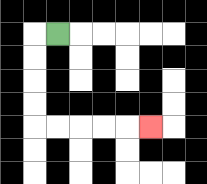{'start': '[2, 1]', 'end': '[6, 5]', 'path_directions': 'L,D,D,D,D,R,R,R,R,R', 'path_coordinates': '[[2, 1], [1, 1], [1, 2], [1, 3], [1, 4], [1, 5], [2, 5], [3, 5], [4, 5], [5, 5], [6, 5]]'}